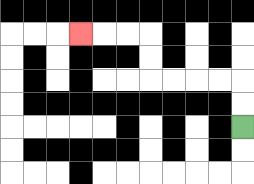{'start': '[10, 5]', 'end': '[3, 1]', 'path_directions': 'U,U,L,L,L,L,U,U,L,L,L', 'path_coordinates': '[[10, 5], [10, 4], [10, 3], [9, 3], [8, 3], [7, 3], [6, 3], [6, 2], [6, 1], [5, 1], [4, 1], [3, 1]]'}